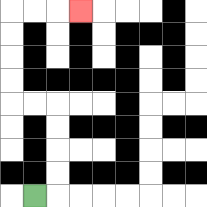{'start': '[1, 8]', 'end': '[3, 0]', 'path_directions': 'R,U,U,U,U,L,L,U,U,U,U,R,R,R', 'path_coordinates': '[[1, 8], [2, 8], [2, 7], [2, 6], [2, 5], [2, 4], [1, 4], [0, 4], [0, 3], [0, 2], [0, 1], [0, 0], [1, 0], [2, 0], [3, 0]]'}